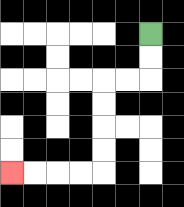{'start': '[6, 1]', 'end': '[0, 7]', 'path_directions': 'D,D,L,L,D,D,D,D,L,L,L,L', 'path_coordinates': '[[6, 1], [6, 2], [6, 3], [5, 3], [4, 3], [4, 4], [4, 5], [4, 6], [4, 7], [3, 7], [2, 7], [1, 7], [0, 7]]'}